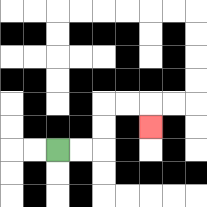{'start': '[2, 6]', 'end': '[6, 5]', 'path_directions': 'R,R,U,U,R,R,D', 'path_coordinates': '[[2, 6], [3, 6], [4, 6], [4, 5], [4, 4], [5, 4], [6, 4], [6, 5]]'}